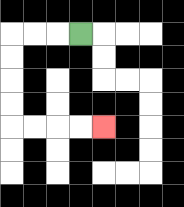{'start': '[3, 1]', 'end': '[4, 5]', 'path_directions': 'L,L,L,D,D,D,D,R,R,R,R', 'path_coordinates': '[[3, 1], [2, 1], [1, 1], [0, 1], [0, 2], [0, 3], [0, 4], [0, 5], [1, 5], [2, 5], [3, 5], [4, 5]]'}